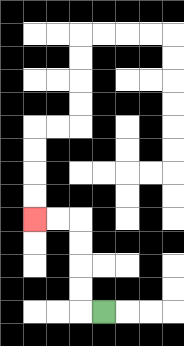{'start': '[4, 13]', 'end': '[1, 9]', 'path_directions': 'L,U,U,U,U,L,L', 'path_coordinates': '[[4, 13], [3, 13], [3, 12], [3, 11], [3, 10], [3, 9], [2, 9], [1, 9]]'}